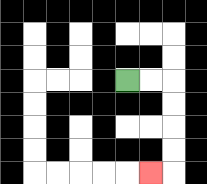{'start': '[5, 3]', 'end': '[6, 7]', 'path_directions': 'R,R,D,D,D,D,L', 'path_coordinates': '[[5, 3], [6, 3], [7, 3], [7, 4], [7, 5], [7, 6], [7, 7], [6, 7]]'}